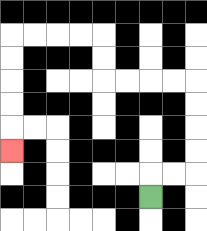{'start': '[6, 8]', 'end': '[0, 6]', 'path_directions': 'U,R,R,U,U,U,U,L,L,L,L,U,U,L,L,L,L,D,D,D,D,D', 'path_coordinates': '[[6, 8], [6, 7], [7, 7], [8, 7], [8, 6], [8, 5], [8, 4], [8, 3], [7, 3], [6, 3], [5, 3], [4, 3], [4, 2], [4, 1], [3, 1], [2, 1], [1, 1], [0, 1], [0, 2], [0, 3], [0, 4], [0, 5], [0, 6]]'}